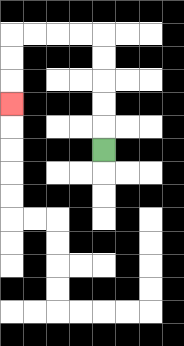{'start': '[4, 6]', 'end': '[0, 4]', 'path_directions': 'U,U,U,U,U,L,L,L,L,D,D,D', 'path_coordinates': '[[4, 6], [4, 5], [4, 4], [4, 3], [4, 2], [4, 1], [3, 1], [2, 1], [1, 1], [0, 1], [0, 2], [0, 3], [0, 4]]'}